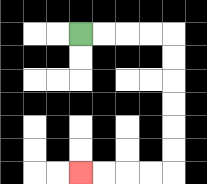{'start': '[3, 1]', 'end': '[3, 7]', 'path_directions': 'R,R,R,R,D,D,D,D,D,D,L,L,L,L', 'path_coordinates': '[[3, 1], [4, 1], [5, 1], [6, 1], [7, 1], [7, 2], [7, 3], [7, 4], [7, 5], [7, 6], [7, 7], [6, 7], [5, 7], [4, 7], [3, 7]]'}